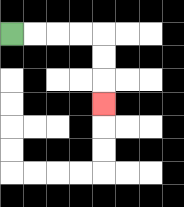{'start': '[0, 1]', 'end': '[4, 4]', 'path_directions': 'R,R,R,R,D,D,D', 'path_coordinates': '[[0, 1], [1, 1], [2, 1], [3, 1], [4, 1], [4, 2], [4, 3], [4, 4]]'}